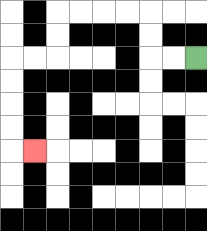{'start': '[8, 2]', 'end': '[1, 6]', 'path_directions': 'L,L,U,U,L,L,L,L,D,D,L,L,D,D,D,D,R', 'path_coordinates': '[[8, 2], [7, 2], [6, 2], [6, 1], [6, 0], [5, 0], [4, 0], [3, 0], [2, 0], [2, 1], [2, 2], [1, 2], [0, 2], [0, 3], [0, 4], [0, 5], [0, 6], [1, 6]]'}